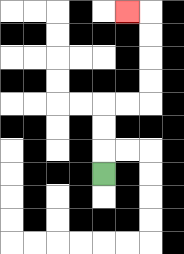{'start': '[4, 7]', 'end': '[5, 0]', 'path_directions': 'U,U,U,R,R,U,U,U,U,L', 'path_coordinates': '[[4, 7], [4, 6], [4, 5], [4, 4], [5, 4], [6, 4], [6, 3], [6, 2], [6, 1], [6, 0], [5, 0]]'}